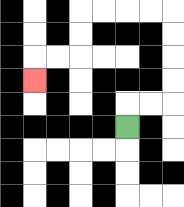{'start': '[5, 5]', 'end': '[1, 3]', 'path_directions': 'U,R,R,U,U,U,U,L,L,L,L,D,D,L,L,D', 'path_coordinates': '[[5, 5], [5, 4], [6, 4], [7, 4], [7, 3], [7, 2], [7, 1], [7, 0], [6, 0], [5, 0], [4, 0], [3, 0], [3, 1], [3, 2], [2, 2], [1, 2], [1, 3]]'}